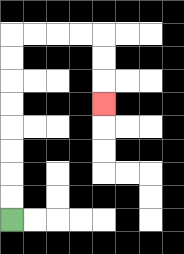{'start': '[0, 9]', 'end': '[4, 4]', 'path_directions': 'U,U,U,U,U,U,U,U,R,R,R,R,D,D,D', 'path_coordinates': '[[0, 9], [0, 8], [0, 7], [0, 6], [0, 5], [0, 4], [0, 3], [0, 2], [0, 1], [1, 1], [2, 1], [3, 1], [4, 1], [4, 2], [4, 3], [4, 4]]'}